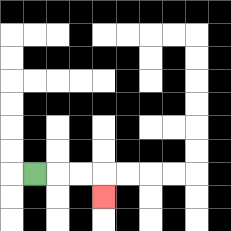{'start': '[1, 7]', 'end': '[4, 8]', 'path_directions': 'R,R,R,D', 'path_coordinates': '[[1, 7], [2, 7], [3, 7], [4, 7], [4, 8]]'}